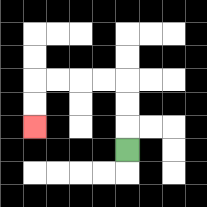{'start': '[5, 6]', 'end': '[1, 5]', 'path_directions': 'U,U,U,L,L,L,L,D,D', 'path_coordinates': '[[5, 6], [5, 5], [5, 4], [5, 3], [4, 3], [3, 3], [2, 3], [1, 3], [1, 4], [1, 5]]'}